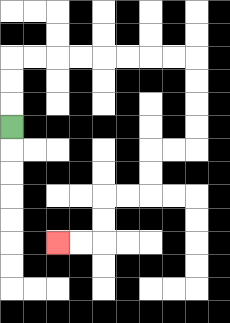{'start': '[0, 5]', 'end': '[2, 10]', 'path_directions': 'U,U,U,R,R,R,R,R,R,R,R,D,D,D,D,L,L,D,D,L,L,D,D,L,L', 'path_coordinates': '[[0, 5], [0, 4], [0, 3], [0, 2], [1, 2], [2, 2], [3, 2], [4, 2], [5, 2], [6, 2], [7, 2], [8, 2], [8, 3], [8, 4], [8, 5], [8, 6], [7, 6], [6, 6], [6, 7], [6, 8], [5, 8], [4, 8], [4, 9], [4, 10], [3, 10], [2, 10]]'}